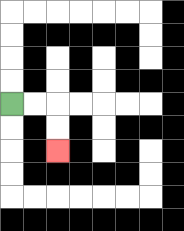{'start': '[0, 4]', 'end': '[2, 6]', 'path_directions': 'R,R,D,D', 'path_coordinates': '[[0, 4], [1, 4], [2, 4], [2, 5], [2, 6]]'}